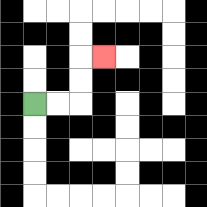{'start': '[1, 4]', 'end': '[4, 2]', 'path_directions': 'R,R,U,U,R', 'path_coordinates': '[[1, 4], [2, 4], [3, 4], [3, 3], [3, 2], [4, 2]]'}